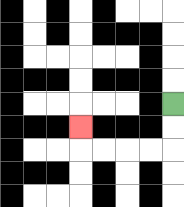{'start': '[7, 4]', 'end': '[3, 5]', 'path_directions': 'D,D,L,L,L,L,U', 'path_coordinates': '[[7, 4], [7, 5], [7, 6], [6, 6], [5, 6], [4, 6], [3, 6], [3, 5]]'}